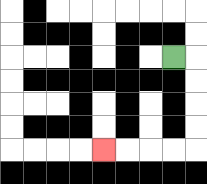{'start': '[7, 2]', 'end': '[4, 6]', 'path_directions': 'R,D,D,D,D,L,L,L,L', 'path_coordinates': '[[7, 2], [8, 2], [8, 3], [8, 4], [8, 5], [8, 6], [7, 6], [6, 6], [5, 6], [4, 6]]'}